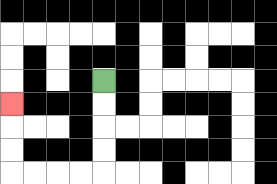{'start': '[4, 3]', 'end': '[0, 4]', 'path_directions': 'D,D,D,D,L,L,L,L,U,U,U', 'path_coordinates': '[[4, 3], [4, 4], [4, 5], [4, 6], [4, 7], [3, 7], [2, 7], [1, 7], [0, 7], [0, 6], [0, 5], [0, 4]]'}